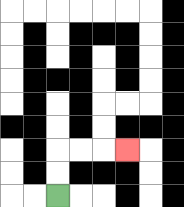{'start': '[2, 8]', 'end': '[5, 6]', 'path_directions': 'U,U,R,R,R', 'path_coordinates': '[[2, 8], [2, 7], [2, 6], [3, 6], [4, 6], [5, 6]]'}